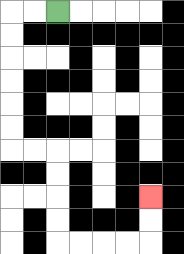{'start': '[2, 0]', 'end': '[6, 8]', 'path_directions': 'L,L,D,D,D,D,D,D,R,R,D,D,D,D,R,R,R,R,U,U', 'path_coordinates': '[[2, 0], [1, 0], [0, 0], [0, 1], [0, 2], [0, 3], [0, 4], [0, 5], [0, 6], [1, 6], [2, 6], [2, 7], [2, 8], [2, 9], [2, 10], [3, 10], [4, 10], [5, 10], [6, 10], [6, 9], [6, 8]]'}